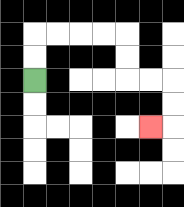{'start': '[1, 3]', 'end': '[6, 5]', 'path_directions': 'U,U,R,R,R,R,D,D,R,R,D,D,L', 'path_coordinates': '[[1, 3], [1, 2], [1, 1], [2, 1], [3, 1], [4, 1], [5, 1], [5, 2], [5, 3], [6, 3], [7, 3], [7, 4], [7, 5], [6, 5]]'}